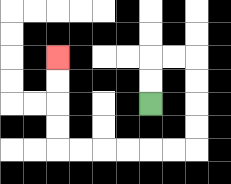{'start': '[6, 4]', 'end': '[2, 2]', 'path_directions': 'U,U,R,R,D,D,D,D,L,L,L,L,L,L,U,U,U,U', 'path_coordinates': '[[6, 4], [6, 3], [6, 2], [7, 2], [8, 2], [8, 3], [8, 4], [8, 5], [8, 6], [7, 6], [6, 6], [5, 6], [4, 6], [3, 6], [2, 6], [2, 5], [2, 4], [2, 3], [2, 2]]'}